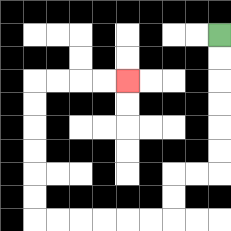{'start': '[9, 1]', 'end': '[5, 3]', 'path_directions': 'D,D,D,D,D,D,L,L,D,D,L,L,L,L,L,L,U,U,U,U,U,U,R,R,R,R', 'path_coordinates': '[[9, 1], [9, 2], [9, 3], [9, 4], [9, 5], [9, 6], [9, 7], [8, 7], [7, 7], [7, 8], [7, 9], [6, 9], [5, 9], [4, 9], [3, 9], [2, 9], [1, 9], [1, 8], [1, 7], [1, 6], [1, 5], [1, 4], [1, 3], [2, 3], [3, 3], [4, 3], [5, 3]]'}